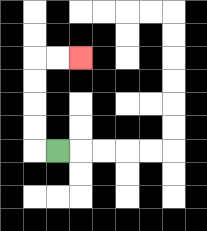{'start': '[2, 6]', 'end': '[3, 2]', 'path_directions': 'L,U,U,U,U,R,R', 'path_coordinates': '[[2, 6], [1, 6], [1, 5], [1, 4], [1, 3], [1, 2], [2, 2], [3, 2]]'}